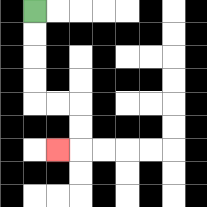{'start': '[1, 0]', 'end': '[2, 6]', 'path_directions': 'D,D,D,D,R,R,D,D,L', 'path_coordinates': '[[1, 0], [1, 1], [1, 2], [1, 3], [1, 4], [2, 4], [3, 4], [3, 5], [3, 6], [2, 6]]'}